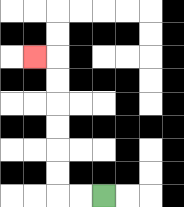{'start': '[4, 8]', 'end': '[1, 2]', 'path_directions': 'L,L,U,U,U,U,U,U,L', 'path_coordinates': '[[4, 8], [3, 8], [2, 8], [2, 7], [2, 6], [2, 5], [2, 4], [2, 3], [2, 2], [1, 2]]'}